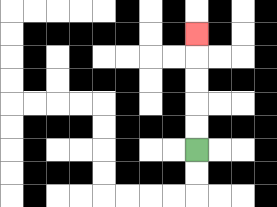{'start': '[8, 6]', 'end': '[8, 1]', 'path_directions': 'U,U,U,U,U', 'path_coordinates': '[[8, 6], [8, 5], [8, 4], [8, 3], [8, 2], [8, 1]]'}